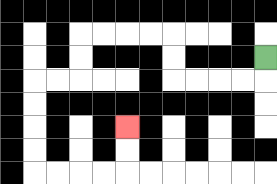{'start': '[11, 2]', 'end': '[5, 5]', 'path_directions': 'D,L,L,L,L,U,U,L,L,L,L,D,D,L,L,D,D,D,D,R,R,R,R,U,U', 'path_coordinates': '[[11, 2], [11, 3], [10, 3], [9, 3], [8, 3], [7, 3], [7, 2], [7, 1], [6, 1], [5, 1], [4, 1], [3, 1], [3, 2], [3, 3], [2, 3], [1, 3], [1, 4], [1, 5], [1, 6], [1, 7], [2, 7], [3, 7], [4, 7], [5, 7], [5, 6], [5, 5]]'}